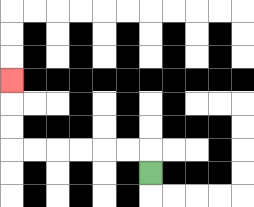{'start': '[6, 7]', 'end': '[0, 3]', 'path_directions': 'U,L,L,L,L,L,L,U,U,U', 'path_coordinates': '[[6, 7], [6, 6], [5, 6], [4, 6], [3, 6], [2, 6], [1, 6], [0, 6], [0, 5], [0, 4], [0, 3]]'}